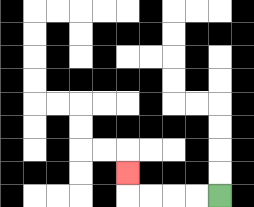{'start': '[9, 8]', 'end': '[5, 7]', 'path_directions': 'L,L,L,L,U', 'path_coordinates': '[[9, 8], [8, 8], [7, 8], [6, 8], [5, 8], [5, 7]]'}